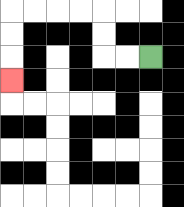{'start': '[6, 2]', 'end': '[0, 3]', 'path_directions': 'L,L,U,U,L,L,L,L,D,D,D', 'path_coordinates': '[[6, 2], [5, 2], [4, 2], [4, 1], [4, 0], [3, 0], [2, 0], [1, 0], [0, 0], [0, 1], [0, 2], [0, 3]]'}